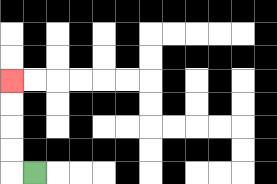{'start': '[1, 7]', 'end': '[0, 3]', 'path_directions': 'L,U,U,U,U', 'path_coordinates': '[[1, 7], [0, 7], [0, 6], [0, 5], [0, 4], [0, 3]]'}